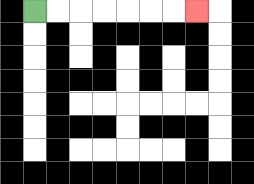{'start': '[1, 0]', 'end': '[8, 0]', 'path_directions': 'R,R,R,R,R,R,R', 'path_coordinates': '[[1, 0], [2, 0], [3, 0], [4, 0], [5, 0], [6, 0], [7, 0], [8, 0]]'}